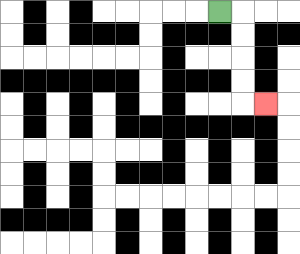{'start': '[9, 0]', 'end': '[11, 4]', 'path_directions': 'R,D,D,D,D,R', 'path_coordinates': '[[9, 0], [10, 0], [10, 1], [10, 2], [10, 3], [10, 4], [11, 4]]'}